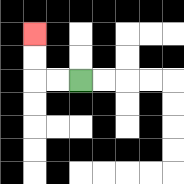{'start': '[3, 3]', 'end': '[1, 1]', 'path_directions': 'L,L,U,U', 'path_coordinates': '[[3, 3], [2, 3], [1, 3], [1, 2], [1, 1]]'}